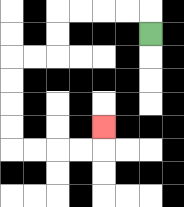{'start': '[6, 1]', 'end': '[4, 5]', 'path_directions': 'U,L,L,L,L,D,D,L,L,D,D,D,D,R,R,R,R,U', 'path_coordinates': '[[6, 1], [6, 0], [5, 0], [4, 0], [3, 0], [2, 0], [2, 1], [2, 2], [1, 2], [0, 2], [0, 3], [0, 4], [0, 5], [0, 6], [1, 6], [2, 6], [3, 6], [4, 6], [4, 5]]'}